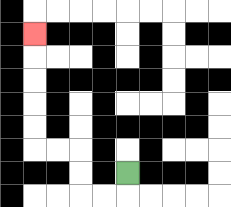{'start': '[5, 7]', 'end': '[1, 1]', 'path_directions': 'D,L,L,U,U,L,L,U,U,U,U,U', 'path_coordinates': '[[5, 7], [5, 8], [4, 8], [3, 8], [3, 7], [3, 6], [2, 6], [1, 6], [1, 5], [1, 4], [1, 3], [1, 2], [1, 1]]'}